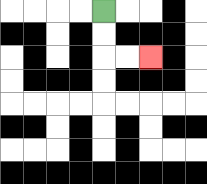{'start': '[4, 0]', 'end': '[6, 2]', 'path_directions': 'D,D,R,R', 'path_coordinates': '[[4, 0], [4, 1], [4, 2], [5, 2], [6, 2]]'}